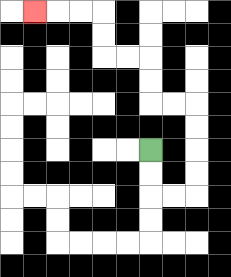{'start': '[6, 6]', 'end': '[1, 0]', 'path_directions': 'D,D,R,R,U,U,U,U,L,L,U,U,L,L,U,U,L,L,L', 'path_coordinates': '[[6, 6], [6, 7], [6, 8], [7, 8], [8, 8], [8, 7], [8, 6], [8, 5], [8, 4], [7, 4], [6, 4], [6, 3], [6, 2], [5, 2], [4, 2], [4, 1], [4, 0], [3, 0], [2, 0], [1, 0]]'}